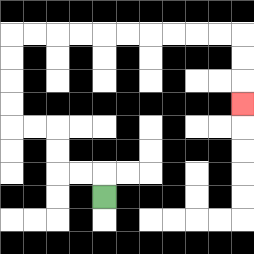{'start': '[4, 8]', 'end': '[10, 4]', 'path_directions': 'U,L,L,U,U,L,L,U,U,U,U,R,R,R,R,R,R,R,R,R,R,D,D,D', 'path_coordinates': '[[4, 8], [4, 7], [3, 7], [2, 7], [2, 6], [2, 5], [1, 5], [0, 5], [0, 4], [0, 3], [0, 2], [0, 1], [1, 1], [2, 1], [3, 1], [4, 1], [5, 1], [6, 1], [7, 1], [8, 1], [9, 1], [10, 1], [10, 2], [10, 3], [10, 4]]'}